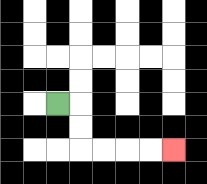{'start': '[2, 4]', 'end': '[7, 6]', 'path_directions': 'R,D,D,R,R,R,R', 'path_coordinates': '[[2, 4], [3, 4], [3, 5], [3, 6], [4, 6], [5, 6], [6, 6], [7, 6]]'}